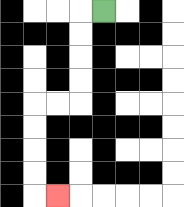{'start': '[4, 0]', 'end': '[2, 8]', 'path_directions': 'L,D,D,D,D,L,L,D,D,D,D,R', 'path_coordinates': '[[4, 0], [3, 0], [3, 1], [3, 2], [3, 3], [3, 4], [2, 4], [1, 4], [1, 5], [1, 6], [1, 7], [1, 8], [2, 8]]'}